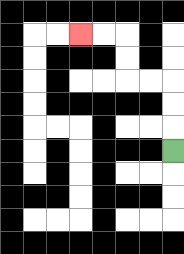{'start': '[7, 6]', 'end': '[3, 1]', 'path_directions': 'U,U,U,L,L,U,U,L,L', 'path_coordinates': '[[7, 6], [7, 5], [7, 4], [7, 3], [6, 3], [5, 3], [5, 2], [5, 1], [4, 1], [3, 1]]'}